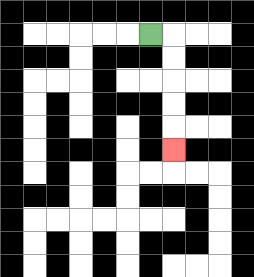{'start': '[6, 1]', 'end': '[7, 6]', 'path_directions': 'R,D,D,D,D,D', 'path_coordinates': '[[6, 1], [7, 1], [7, 2], [7, 3], [7, 4], [7, 5], [7, 6]]'}